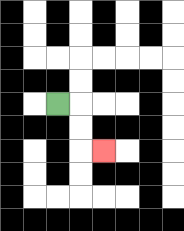{'start': '[2, 4]', 'end': '[4, 6]', 'path_directions': 'R,D,D,R', 'path_coordinates': '[[2, 4], [3, 4], [3, 5], [3, 6], [4, 6]]'}